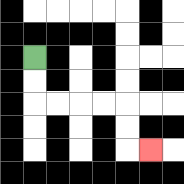{'start': '[1, 2]', 'end': '[6, 6]', 'path_directions': 'D,D,R,R,R,R,D,D,R', 'path_coordinates': '[[1, 2], [1, 3], [1, 4], [2, 4], [3, 4], [4, 4], [5, 4], [5, 5], [5, 6], [6, 6]]'}